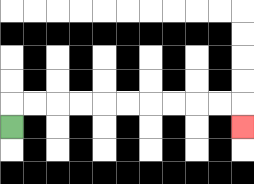{'start': '[0, 5]', 'end': '[10, 5]', 'path_directions': 'U,R,R,R,R,R,R,R,R,R,R,D', 'path_coordinates': '[[0, 5], [0, 4], [1, 4], [2, 4], [3, 4], [4, 4], [5, 4], [6, 4], [7, 4], [8, 4], [9, 4], [10, 4], [10, 5]]'}